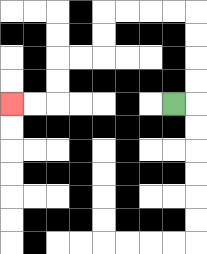{'start': '[7, 4]', 'end': '[0, 4]', 'path_directions': 'R,U,U,U,U,L,L,L,L,D,D,L,L,D,D,L,L', 'path_coordinates': '[[7, 4], [8, 4], [8, 3], [8, 2], [8, 1], [8, 0], [7, 0], [6, 0], [5, 0], [4, 0], [4, 1], [4, 2], [3, 2], [2, 2], [2, 3], [2, 4], [1, 4], [0, 4]]'}